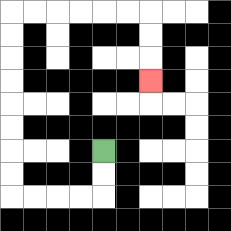{'start': '[4, 6]', 'end': '[6, 3]', 'path_directions': 'D,D,L,L,L,L,U,U,U,U,U,U,U,U,R,R,R,R,R,R,D,D,D', 'path_coordinates': '[[4, 6], [4, 7], [4, 8], [3, 8], [2, 8], [1, 8], [0, 8], [0, 7], [0, 6], [0, 5], [0, 4], [0, 3], [0, 2], [0, 1], [0, 0], [1, 0], [2, 0], [3, 0], [4, 0], [5, 0], [6, 0], [6, 1], [6, 2], [6, 3]]'}